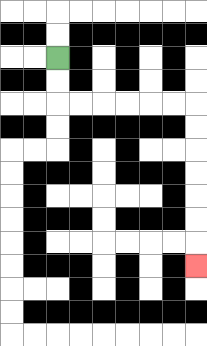{'start': '[2, 2]', 'end': '[8, 11]', 'path_directions': 'D,D,R,R,R,R,R,R,D,D,D,D,D,D,D', 'path_coordinates': '[[2, 2], [2, 3], [2, 4], [3, 4], [4, 4], [5, 4], [6, 4], [7, 4], [8, 4], [8, 5], [8, 6], [8, 7], [8, 8], [8, 9], [8, 10], [8, 11]]'}